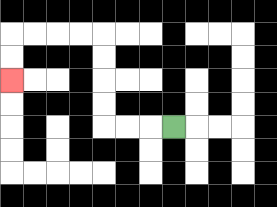{'start': '[7, 5]', 'end': '[0, 3]', 'path_directions': 'L,L,L,U,U,U,U,L,L,L,L,D,D', 'path_coordinates': '[[7, 5], [6, 5], [5, 5], [4, 5], [4, 4], [4, 3], [4, 2], [4, 1], [3, 1], [2, 1], [1, 1], [0, 1], [0, 2], [0, 3]]'}